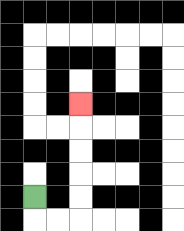{'start': '[1, 8]', 'end': '[3, 4]', 'path_directions': 'D,R,R,U,U,U,U,U', 'path_coordinates': '[[1, 8], [1, 9], [2, 9], [3, 9], [3, 8], [3, 7], [3, 6], [3, 5], [3, 4]]'}